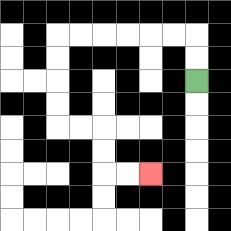{'start': '[8, 3]', 'end': '[6, 7]', 'path_directions': 'U,U,L,L,L,L,L,L,D,D,D,D,R,R,D,D,R,R', 'path_coordinates': '[[8, 3], [8, 2], [8, 1], [7, 1], [6, 1], [5, 1], [4, 1], [3, 1], [2, 1], [2, 2], [2, 3], [2, 4], [2, 5], [3, 5], [4, 5], [4, 6], [4, 7], [5, 7], [6, 7]]'}